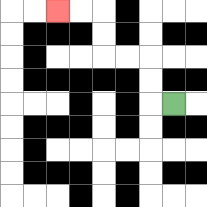{'start': '[7, 4]', 'end': '[2, 0]', 'path_directions': 'L,U,U,L,L,U,U,L,L', 'path_coordinates': '[[7, 4], [6, 4], [6, 3], [6, 2], [5, 2], [4, 2], [4, 1], [4, 0], [3, 0], [2, 0]]'}